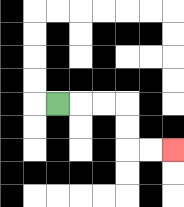{'start': '[2, 4]', 'end': '[7, 6]', 'path_directions': 'R,R,R,D,D,R,R', 'path_coordinates': '[[2, 4], [3, 4], [4, 4], [5, 4], [5, 5], [5, 6], [6, 6], [7, 6]]'}